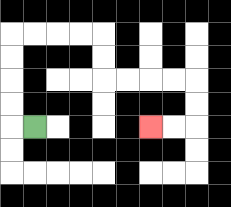{'start': '[1, 5]', 'end': '[6, 5]', 'path_directions': 'L,U,U,U,U,R,R,R,R,D,D,R,R,R,R,D,D,L,L', 'path_coordinates': '[[1, 5], [0, 5], [0, 4], [0, 3], [0, 2], [0, 1], [1, 1], [2, 1], [3, 1], [4, 1], [4, 2], [4, 3], [5, 3], [6, 3], [7, 3], [8, 3], [8, 4], [8, 5], [7, 5], [6, 5]]'}